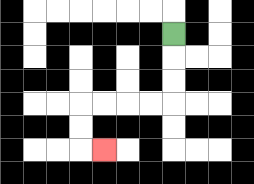{'start': '[7, 1]', 'end': '[4, 6]', 'path_directions': 'D,D,D,L,L,L,L,D,D,R', 'path_coordinates': '[[7, 1], [7, 2], [7, 3], [7, 4], [6, 4], [5, 4], [4, 4], [3, 4], [3, 5], [3, 6], [4, 6]]'}